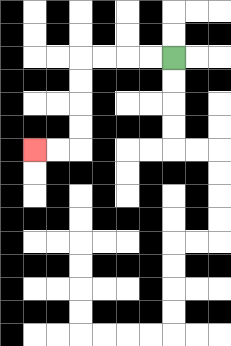{'start': '[7, 2]', 'end': '[1, 6]', 'path_directions': 'L,L,L,L,D,D,D,D,L,L', 'path_coordinates': '[[7, 2], [6, 2], [5, 2], [4, 2], [3, 2], [3, 3], [3, 4], [3, 5], [3, 6], [2, 6], [1, 6]]'}